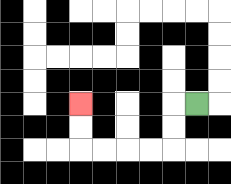{'start': '[8, 4]', 'end': '[3, 4]', 'path_directions': 'L,D,D,L,L,L,L,U,U', 'path_coordinates': '[[8, 4], [7, 4], [7, 5], [7, 6], [6, 6], [5, 6], [4, 6], [3, 6], [3, 5], [3, 4]]'}